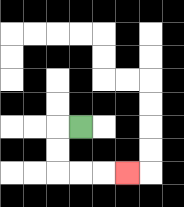{'start': '[3, 5]', 'end': '[5, 7]', 'path_directions': 'L,D,D,R,R,R', 'path_coordinates': '[[3, 5], [2, 5], [2, 6], [2, 7], [3, 7], [4, 7], [5, 7]]'}